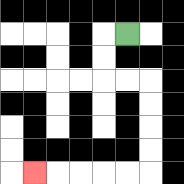{'start': '[5, 1]', 'end': '[1, 7]', 'path_directions': 'L,D,D,R,R,D,D,D,D,L,L,L,L,L', 'path_coordinates': '[[5, 1], [4, 1], [4, 2], [4, 3], [5, 3], [6, 3], [6, 4], [6, 5], [6, 6], [6, 7], [5, 7], [4, 7], [3, 7], [2, 7], [1, 7]]'}